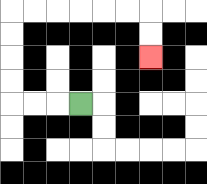{'start': '[3, 4]', 'end': '[6, 2]', 'path_directions': 'L,L,L,U,U,U,U,R,R,R,R,R,R,D,D', 'path_coordinates': '[[3, 4], [2, 4], [1, 4], [0, 4], [0, 3], [0, 2], [0, 1], [0, 0], [1, 0], [2, 0], [3, 0], [4, 0], [5, 0], [6, 0], [6, 1], [6, 2]]'}